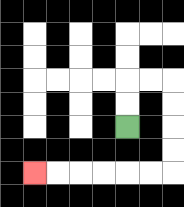{'start': '[5, 5]', 'end': '[1, 7]', 'path_directions': 'U,U,R,R,D,D,D,D,L,L,L,L,L,L', 'path_coordinates': '[[5, 5], [5, 4], [5, 3], [6, 3], [7, 3], [7, 4], [7, 5], [7, 6], [7, 7], [6, 7], [5, 7], [4, 7], [3, 7], [2, 7], [1, 7]]'}